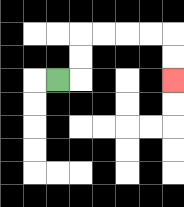{'start': '[2, 3]', 'end': '[7, 3]', 'path_directions': 'R,U,U,R,R,R,R,D,D', 'path_coordinates': '[[2, 3], [3, 3], [3, 2], [3, 1], [4, 1], [5, 1], [6, 1], [7, 1], [7, 2], [7, 3]]'}